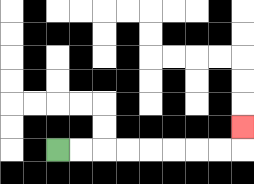{'start': '[2, 6]', 'end': '[10, 5]', 'path_directions': 'R,R,R,R,R,R,R,R,U', 'path_coordinates': '[[2, 6], [3, 6], [4, 6], [5, 6], [6, 6], [7, 6], [8, 6], [9, 6], [10, 6], [10, 5]]'}